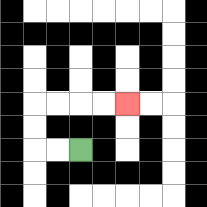{'start': '[3, 6]', 'end': '[5, 4]', 'path_directions': 'L,L,U,U,R,R,R,R', 'path_coordinates': '[[3, 6], [2, 6], [1, 6], [1, 5], [1, 4], [2, 4], [3, 4], [4, 4], [5, 4]]'}